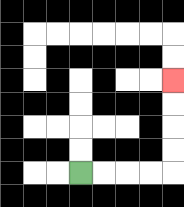{'start': '[3, 7]', 'end': '[7, 3]', 'path_directions': 'R,R,R,R,U,U,U,U', 'path_coordinates': '[[3, 7], [4, 7], [5, 7], [6, 7], [7, 7], [7, 6], [7, 5], [7, 4], [7, 3]]'}